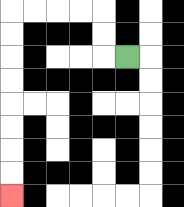{'start': '[5, 2]', 'end': '[0, 8]', 'path_directions': 'L,U,U,L,L,L,L,D,D,D,D,D,D,D,D', 'path_coordinates': '[[5, 2], [4, 2], [4, 1], [4, 0], [3, 0], [2, 0], [1, 0], [0, 0], [0, 1], [0, 2], [0, 3], [0, 4], [0, 5], [0, 6], [0, 7], [0, 8]]'}